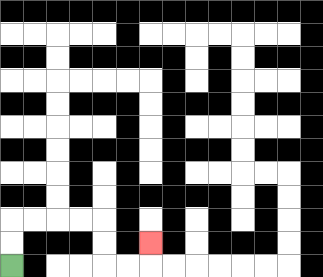{'start': '[0, 11]', 'end': '[6, 10]', 'path_directions': 'U,U,R,R,R,R,D,D,R,R,U', 'path_coordinates': '[[0, 11], [0, 10], [0, 9], [1, 9], [2, 9], [3, 9], [4, 9], [4, 10], [4, 11], [5, 11], [6, 11], [6, 10]]'}